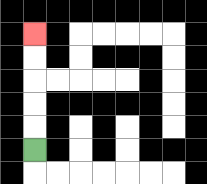{'start': '[1, 6]', 'end': '[1, 1]', 'path_directions': 'U,U,U,U,U', 'path_coordinates': '[[1, 6], [1, 5], [1, 4], [1, 3], [1, 2], [1, 1]]'}